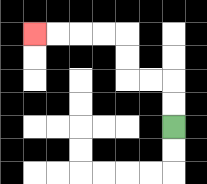{'start': '[7, 5]', 'end': '[1, 1]', 'path_directions': 'U,U,L,L,U,U,L,L,L,L', 'path_coordinates': '[[7, 5], [7, 4], [7, 3], [6, 3], [5, 3], [5, 2], [5, 1], [4, 1], [3, 1], [2, 1], [1, 1]]'}